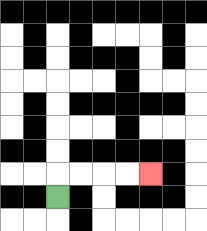{'start': '[2, 8]', 'end': '[6, 7]', 'path_directions': 'U,R,R,R,R', 'path_coordinates': '[[2, 8], [2, 7], [3, 7], [4, 7], [5, 7], [6, 7]]'}